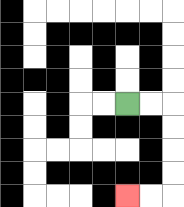{'start': '[5, 4]', 'end': '[5, 8]', 'path_directions': 'R,R,D,D,D,D,L,L', 'path_coordinates': '[[5, 4], [6, 4], [7, 4], [7, 5], [7, 6], [7, 7], [7, 8], [6, 8], [5, 8]]'}